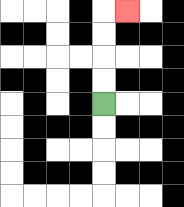{'start': '[4, 4]', 'end': '[5, 0]', 'path_directions': 'U,U,U,U,R', 'path_coordinates': '[[4, 4], [4, 3], [4, 2], [4, 1], [4, 0], [5, 0]]'}